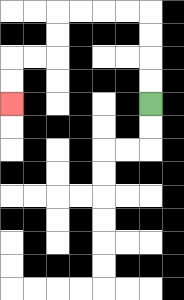{'start': '[6, 4]', 'end': '[0, 4]', 'path_directions': 'U,U,U,U,L,L,L,L,D,D,L,L,D,D', 'path_coordinates': '[[6, 4], [6, 3], [6, 2], [6, 1], [6, 0], [5, 0], [4, 0], [3, 0], [2, 0], [2, 1], [2, 2], [1, 2], [0, 2], [0, 3], [0, 4]]'}